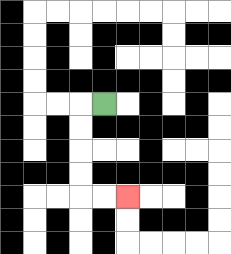{'start': '[4, 4]', 'end': '[5, 8]', 'path_directions': 'L,D,D,D,D,R,R', 'path_coordinates': '[[4, 4], [3, 4], [3, 5], [3, 6], [3, 7], [3, 8], [4, 8], [5, 8]]'}